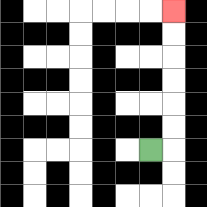{'start': '[6, 6]', 'end': '[7, 0]', 'path_directions': 'R,U,U,U,U,U,U', 'path_coordinates': '[[6, 6], [7, 6], [7, 5], [7, 4], [7, 3], [7, 2], [7, 1], [7, 0]]'}